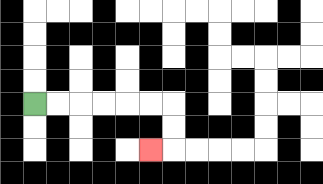{'start': '[1, 4]', 'end': '[6, 6]', 'path_directions': 'R,R,R,R,R,R,D,D,L', 'path_coordinates': '[[1, 4], [2, 4], [3, 4], [4, 4], [5, 4], [6, 4], [7, 4], [7, 5], [7, 6], [6, 6]]'}